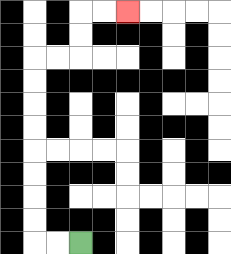{'start': '[3, 10]', 'end': '[5, 0]', 'path_directions': 'L,L,U,U,U,U,U,U,U,U,R,R,U,U,R,R', 'path_coordinates': '[[3, 10], [2, 10], [1, 10], [1, 9], [1, 8], [1, 7], [1, 6], [1, 5], [1, 4], [1, 3], [1, 2], [2, 2], [3, 2], [3, 1], [3, 0], [4, 0], [5, 0]]'}